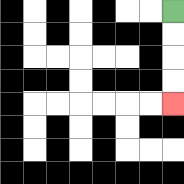{'start': '[7, 0]', 'end': '[7, 4]', 'path_directions': 'D,D,D,D', 'path_coordinates': '[[7, 0], [7, 1], [7, 2], [7, 3], [7, 4]]'}